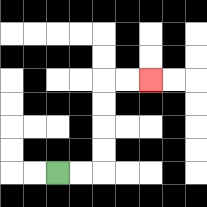{'start': '[2, 7]', 'end': '[6, 3]', 'path_directions': 'R,R,U,U,U,U,R,R', 'path_coordinates': '[[2, 7], [3, 7], [4, 7], [4, 6], [4, 5], [4, 4], [4, 3], [5, 3], [6, 3]]'}